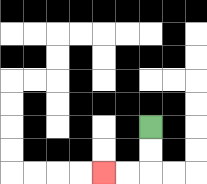{'start': '[6, 5]', 'end': '[4, 7]', 'path_directions': 'D,D,L,L', 'path_coordinates': '[[6, 5], [6, 6], [6, 7], [5, 7], [4, 7]]'}